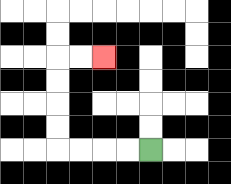{'start': '[6, 6]', 'end': '[4, 2]', 'path_directions': 'L,L,L,L,U,U,U,U,R,R', 'path_coordinates': '[[6, 6], [5, 6], [4, 6], [3, 6], [2, 6], [2, 5], [2, 4], [2, 3], [2, 2], [3, 2], [4, 2]]'}